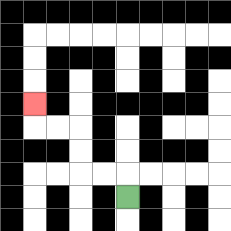{'start': '[5, 8]', 'end': '[1, 4]', 'path_directions': 'U,L,L,U,U,L,L,U', 'path_coordinates': '[[5, 8], [5, 7], [4, 7], [3, 7], [3, 6], [3, 5], [2, 5], [1, 5], [1, 4]]'}